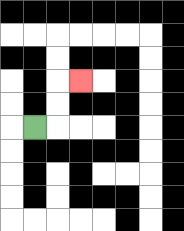{'start': '[1, 5]', 'end': '[3, 3]', 'path_directions': 'R,U,U,R', 'path_coordinates': '[[1, 5], [2, 5], [2, 4], [2, 3], [3, 3]]'}